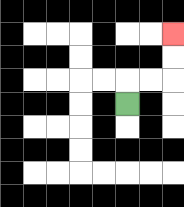{'start': '[5, 4]', 'end': '[7, 1]', 'path_directions': 'U,R,R,U,U', 'path_coordinates': '[[5, 4], [5, 3], [6, 3], [7, 3], [7, 2], [7, 1]]'}